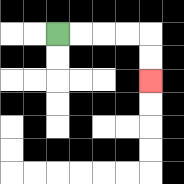{'start': '[2, 1]', 'end': '[6, 3]', 'path_directions': 'R,R,R,R,D,D', 'path_coordinates': '[[2, 1], [3, 1], [4, 1], [5, 1], [6, 1], [6, 2], [6, 3]]'}